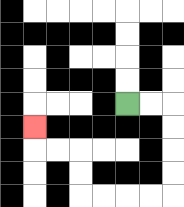{'start': '[5, 4]', 'end': '[1, 5]', 'path_directions': 'R,R,D,D,D,D,L,L,L,L,U,U,L,L,U', 'path_coordinates': '[[5, 4], [6, 4], [7, 4], [7, 5], [7, 6], [7, 7], [7, 8], [6, 8], [5, 8], [4, 8], [3, 8], [3, 7], [3, 6], [2, 6], [1, 6], [1, 5]]'}